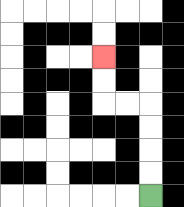{'start': '[6, 8]', 'end': '[4, 2]', 'path_directions': 'U,U,U,U,L,L,U,U', 'path_coordinates': '[[6, 8], [6, 7], [6, 6], [6, 5], [6, 4], [5, 4], [4, 4], [4, 3], [4, 2]]'}